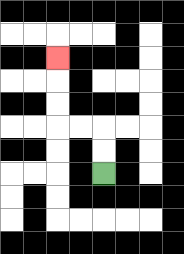{'start': '[4, 7]', 'end': '[2, 2]', 'path_directions': 'U,U,L,L,U,U,U', 'path_coordinates': '[[4, 7], [4, 6], [4, 5], [3, 5], [2, 5], [2, 4], [2, 3], [2, 2]]'}